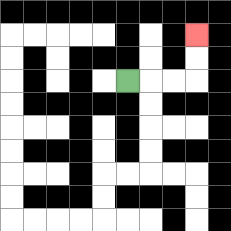{'start': '[5, 3]', 'end': '[8, 1]', 'path_directions': 'R,R,R,U,U', 'path_coordinates': '[[5, 3], [6, 3], [7, 3], [8, 3], [8, 2], [8, 1]]'}